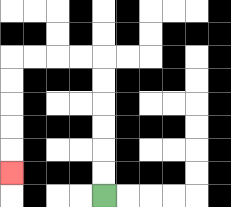{'start': '[4, 8]', 'end': '[0, 7]', 'path_directions': 'U,U,U,U,U,U,L,L,L,L,D,D,D,D,D', 'path_coordinates': '[[4, 8], [4, 7], [4, 6], [4, 5], [4, 4], [4, 3], [4, 2], [3, 2], [2, 2], [1, 2], [0, 2], [0, 3], [0, 4], [0, 5], [0, 6], [0, 7]]'}